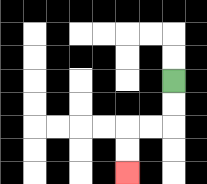{'start': '[7, 3]', 'end': '[5, 7]', 'path_directions': 'D,D,L,L,D,D', 'path_coordinates': '[[7, 3], [7, 4], [7, 5], [6, 5], [5, 5], [5, 6], [5, 7]]'}